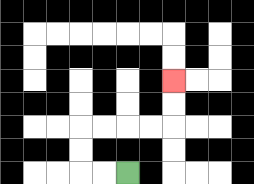{'start': '[5, 7]', 'end': '[7, 3]', 'path_directions': 'L,L,U,U,R,R,R,R,U,U', 'path_coordinates': '[[5, 7], [4, 7], [3, 7], [3, 6], [3, 5], [4, 5], [5, 5], [6, 5], [7, 5], [7, 4], [7, 3]]'}